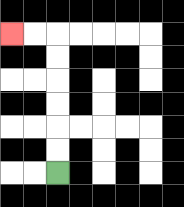{'start': '[2, 7]', 'end': '[0, 1]', 'path_directions': 'U,U,U,U,U,U,L,L', 'path_coordinates': '[[2, 7], [2, 6], [2, 5], [2, 4], [2, 3], [2, 2], [2, 1], [1, 1], [0, 1]]'}